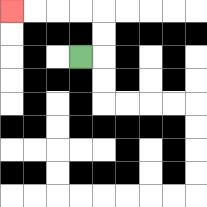{'start': '[3, 2]', 'end': '[0, 0]', 'path_directions': 'R,U,U,L,L,L,L', 'path_coordinates': '[[3, 2], [4, 2], [4, 1], [4, 0], [3, 0], [2, 0], [1, 0], [0, 0]]'}